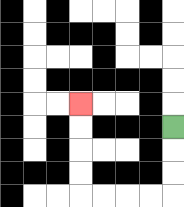{'start': '[7, 5]', 'end': '[3, 4]', 'path_directions': 'D,D,D,L,L,L,L,U,U,U,U', 'path_coordinates': '[[7, 5], [7, 6], [7, 7], [7, 8], [6, 8], [5, 8], [4, 8], [3, 8], [3, 7], [3, 6], [3, 5], [3, 4]]'}